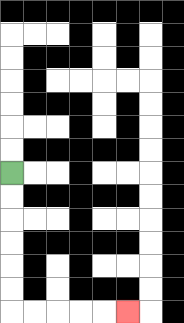{'start': '[0, 7]', 'end': '[5, 13]', 'path_directions': 'D,D,D,D,D,D,R,R,R,R,R', 'path_coordinates': '[[0, 7], [0, 8], [0, 9], [0, 10], [0, 11], [0, 12], [0, 13], [1, 13], [2, 13], [3, 13], [4, 13], [5, 13]]'}